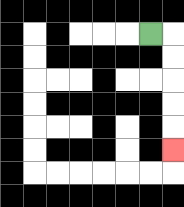{'start': '[6, 1]', 'end': '[7, 6]', 'path_directions': 'R,D,D,D,D,D', 'path_coordinates': '[[6, 1], [7, 1], [7, 2], [7, 3], [7, 4], [7, 5], [7, 6]]'}